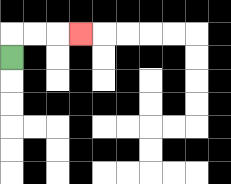{'start': '[0, 2]', 'end': '[3, 1]', 'path_directions': 'U,R,R,R', 'path_coordinates': '[[0, 2], [0, 1], [1, 1], [2, 1], [3, 1]]'}